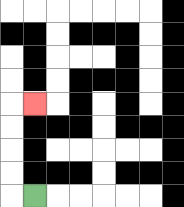{'start': '[1, 8]', 'end': '[1, 4]', 'path_directions': 'L,U,U,U,U,R', 'path_coordinates': '[[1, 8], [0, 8], [0, 7], [0, 6], [0, 5], [0, 4], [1, 4]]'}